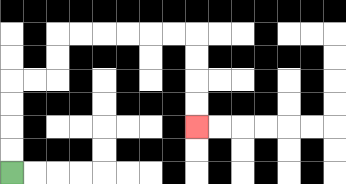{'start': '[0, 7]', 'end': '[8, 5]', 'path_directions': 'U,U,U,U,R,R,U,U,R,R,R,R,R,R,D,D,D,D', 'path_coordinates': '[[0, 7], [0, 6], [0, 5], [0, 4], [0, 3], [1, 3], [2, 3], [2, 2], [2, 1], [3, 1], [4, 1], [5, 1], [6, 1], [7, 1], [8, 1], [8, 2], [8, 3], [8, 4], [8, 5]]'}